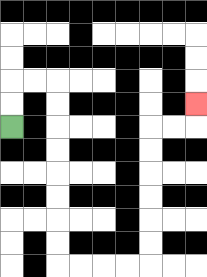{'start': '[0, 5]', 'end': '[8, 4]', 'path_directions': 'U,U,R,R,D,D,D,D,D,D,D,D,R,R,R,R,U,U,U,U,U,U,R,R,U', 'path_coordinates': '[[0, 5], [0, 4], [0, 3], [1, 3], [2, 3], [2, 4], [2, 5], [2, 6], [2, 7], [2, 8], [2, 9], [2, 10], [2, 11], [3, 11], [4, 11], [5, 11], [6, 11], [6, 10], [6, 9], [6, 8], [6, 7], [6, 6], [6, 5], [7, 5], [8, 5], [8, 4]]'}